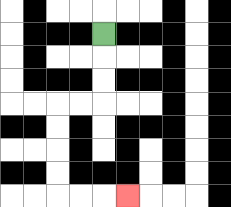{'start': '[4, 1]', 'end': '[5, 8]', 'path_directions': 'D,D,D,L,L,D,D,D,D,R,R,R', 'path_coordinates': '[[4, 1], [4, 2], [4, 3], [4, 4], [3, 4], [2, 4], [2, 5], [2, 6], [2, 7], [2, 8], [3, 8], [4, 8], [5, 8]]'}